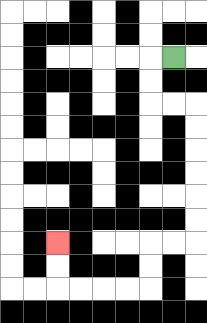{'start': '[7, 2]', 'end': '[2, 10]', 'path_directions': 'L,D,D,R,R,D,D,D,D,D,D,L,L,D,D,L,L,L,L,U,U', 'path_coordinates': '[[7, 2], [6, 2], [6, 3], [6, 4], [7, 4], [8, 4], [8, 5], [8, 6], [8, 7], [8, 8], [8, 9], [8, 10], [7, 10], [6, 10], [6, 11], [6, 12], [5, 12], [4, 12], [3, 12], [2, 12], [2, 11], [2, 10]]'}